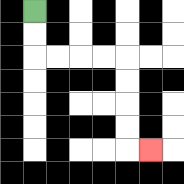{'start': '[1, 0]', 'end': '[6, 6]', 'path_directions': 'D,D,R,R,R,R,D,D,D,D,R', 'path_coordinates': '[[1, 0], [1, 1], [1, 2], [2, 2], [3, 2], [4, 2], [5, 2], [5, 3], [5, 4], [5, 5], [5, 6], [6, 6]]'}